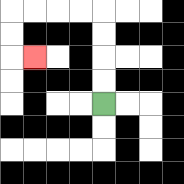{'start': '[4, 4]', 'end': '[1, 2]', 'path_directions': 'U,U,U,U,L,L,L,L,D,D,R', 'path_coordinates': '[[4, 4], [4, 3], [4, 2], [4, 1], [4, 0], [3, 0], [2, 0], [1, 0], [0, 0], [0, 1], [0, 2], [1, 2]]'}